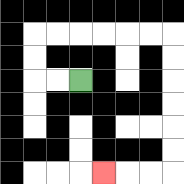{'start': '[3, 3]', 'end': '[4, 7]', 'path_directions': 'L,L,U,U,R,R,R,R,R,R,D,D,D,D,D,D,L,L,L', 'path_coordinates': '[[3, 3], [2, 3], [1, 3], [1, 2], [1, 1], [2, 1], [3, 1], [4, 1], [5, 1], [6, 1], [7, 1], [7, 2], [7, 3], [7, 4], [7, 5], [7, 6], [7, 7], [6, 7], [5, 7], [4, 7]]'}